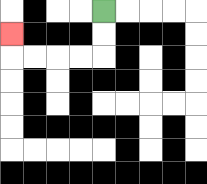{'start': '[4, 0]', 'end': '[0, 1]', 'path_directions': 'D,D,L,L,L,L,U', 'path_coordinates': '[[4, 0], [4, 1], [4, 2], [3, 2], [2, 2], [1, 2], [0, 2], [0, 1]]'}